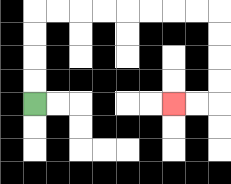{'start': '[1, 4]', 'end': '[7, 4]', 'path_directions': 'U,U,U,U,R,R,R,R,R,R,R,R,D,D,D,D,L,L', 'path_coordinates': '[[1, 4], [1, 3], [1, 2], [1, 1], [1, 0], [2, 0], [3, 0], [4, 0], [5, 0], [6, 0], [7, 0], [8, 0], [9, 0], [9, 1], [9, 2], [9, 3], [9, 4], [8, 4], [7, 4]]'}